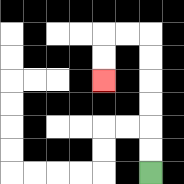{'start': '[6, 7]', 'end': '[4, 3]', 'path_directions': 'U,U,U,U,U,U,L,L,D,D', 'path_coordinates': '[[6, 7], [6, 6], [6, 5], [6, 4], [6, 3], [6, 2], [6, 1], [5, 1], [4, 1], [4, 2], [4, 3]]'}